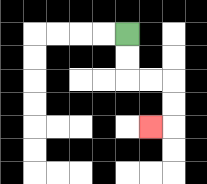{'start': '[5, 1]', 'end': '[6, 5]', 'path_directions': 'D,D,R,R,D,D,L', 'path_coordinates': '[[5, 1], [5, 2], [5, 3], [6, 3], [7, 3], [7, 4], [7, 5], [6, 5]]'}